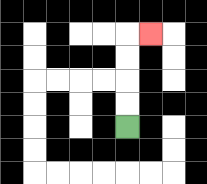{'start': '[5, 5]', 'end': '[6, 1]', 'path_directions': 'U,U,U,U,R', 'path_coordinates': '[[5, 5], [5, 4], [5, 3], [5, 2], [5, 1], [6, 1]]'}